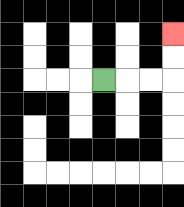{'start': '[4, 3]', 'end': '[7, 1]', 'path_directions': 'R,R,R,U,U', 'path_coordinates': '[[4, 3], [5, 3], [6, 3], [7, 3], [7, 2], [7, 1]]'}